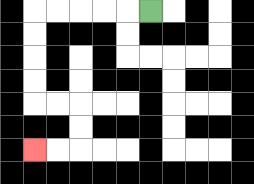{'start': '[6, 0]', 'end': '[1, 6]', 'path_directions': 'L,L,L,L,L,D,D,D,D,R,R,D,D,L,L', 'path_coordinates': '[[6, 0], [5, 0], [4, 0], [3, 0], [2, 0], [1, 0], [1, 1], [1, 2], [1, 3], [1, 4], [2, 4], [3, 4], [3, 5], [3, 6], [2, 6], [1, 6]]'}